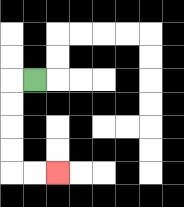{'start': '[1, 3]', 'end': '[2, 7]', 'path_directions': 'L,D,D,D,D,R,R', 'path_coordinates': '[[1, 3], [0, 3], [0, 4], [0, 5], [0, 6], [0, 7], [1, 7], [2, 7]]'}